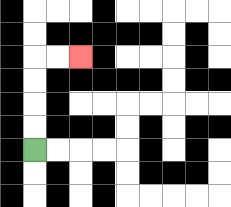{'start': '[1, 6]', 'end': '[3, 2]', 'path_directions': 'U,U,U,U,R,R', 'path_coordinates': '[[1, 6], [1, 5], [1, 4], [1, 3], [1, 2], [2, 2], [3, 2]]'}